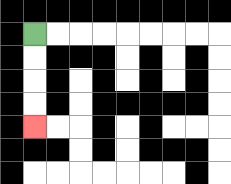{'start': '[1, 1]', 'end': '[1, 5]', 'path_directions': 'D,D,D,D', 'path_coordinates': '[[1, 1], [1, 2], [1, 3], [1, 4], [1, 5]]'}